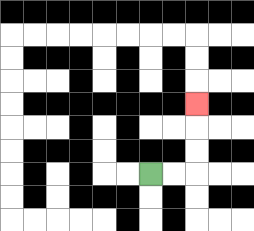{'start': '[6, 7]', 'end': '[8, 4]', 'path_directions': 'R,R,U,U,U', 'path_coordinates': '[[6, 7], [7, 7], [8, 7], [8, 6], [8, 5], [8, 4]]'}